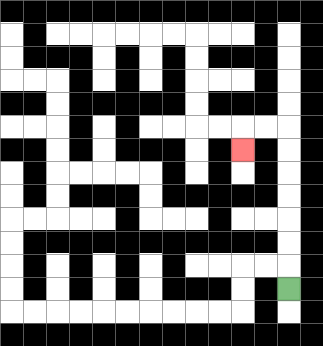{'start': '[12, 12]', 'end': '[10, 6]', 'path_directions': 'U,U,U,U,U,U,U,L,L,D', 'path_coordinates': '[[12, 12], [12, 11], [12, 10], [12, 9], [12, 8], [12, 7], [12, 6], [12, 5], [11, 5], [10, 5], [10, 6]]'}